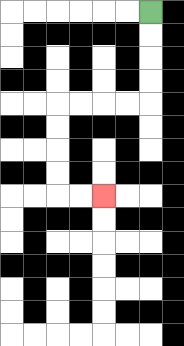{'start': '[6, 0]', 'end': '[4, 8]', 'path_directions': 'D,D,D,D,L,L,L,L,D,D,D,D,R,R', 'path_coordinates': '[[6, 0], [6, 1], [6, 2], [6, 3], [6, 4], [5, 4], [4, 4], [3, 4], [2, 4], [2, 5], [2, 6], [2, 7], [2, 8], [3, 8], [4, 8]]'}